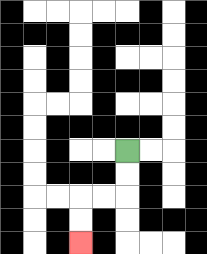{'start': '[5, 6]', 'end': '[3, 10]', 'path_directions': 'D,D,L,L,D,D', 'path_coordinates': '[[5, 6], [5, 7], [5, 8], [4, 8], [3, 8], [3, 9], [3, 10]]'}